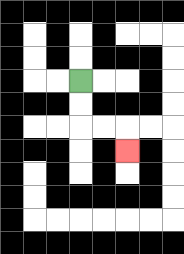{'start': '[3, 3]', 'end': '[5, 6]', 'path_directions': 'D,D,R,R,D', 'path_coordinates': '[[3, 3], [3, 4], [3, 5], [4, 5], [5, 5], [5, 6]]'}